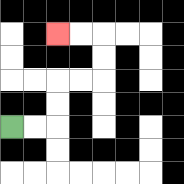{'start': '[0, 5]', 'end': '[2, 1]', 'path_directions': 'R,R,U,U,R,R,U,U,L,L', 'path_coordinates': '[[0, 5], [1, 5], [2, 5], [2, 4], [2, 3], [3, 3], [4, 3], [4, 2], [4, 1], [3, 1], [2, 1]]'}